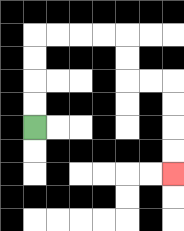{'start': '[1, 5]', 'end': '[7, 7]', 'path_directions': 'U,U,U,U,R,R,R,R,D,D,R,R,D,D,D,D', 'path_coordinates': '[[1, 5], [1, 4], [1, 3], [1, 2], [1, 1], [2, 1], [3, 1], [4, 1], [5, 1], [5, 2], [5, 3], [6, 3], [7, 3], [7, 4], [7, 5], [7, 6], [7, 7]]'}